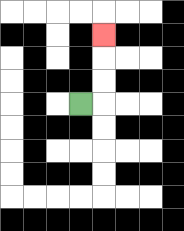{'start': '[3, 4]', 'end': '[4, 1]', 'path_directions': 'R,U,U,U', 'path_coordinates': '[[3, 4], [4, 4], [4, 3], [4, 2], [4, 1]]'}